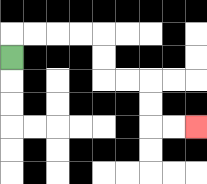{'start': '[0, 2]', 'end': '[8, 5]', 'path_directions': 'U,R,R,R,R,D,D,R,R,D,D,R,R', 'path_coordinates': '[[0, 2], [0, 1], [1, 1], [2, 1], [3, 1], [4, 1], [4, 2], [4, 3], [5, 3], [6, 3], [6, 4], [6, 5], [7, 5], [8, 5]]'}